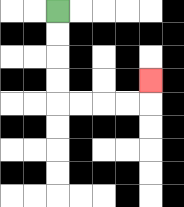{'start': '[2, 0]', 'end': '[6, 3]', 'path_directions': 'D,D,D,D,R,R,R,R,U', 'path_coordinates': '[[2, 0], [2, 1], [2, 2], [2, 3], [2, 4], [3, 4], [4, 4], [5, 4], [6, 4], [6, 3]]'}